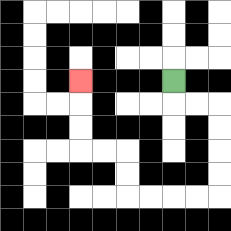{'start': '[7, 3]', 'end': '[3, 3]', 'path_directions': 'D,R,R,D,D,D,D,L,L,L,L,U,U,L,L,U,U,U', 'path_coordinates': '[[7, 3], [7, 4], [8, 4], [9, 4], [9, 5], [9, 6], [9, 7], [9, 8], [8, 8], [7, 8], [6, 8], [5, 8], [5, 7], [5, 6], [4, 6], [3, 6], [3, 5], [3, 4], [3, 3]]'}